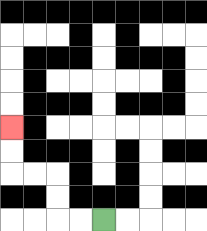{'start': '[4, 9]', 'end': '[0, 5]', 'path_directions': 'L,L,U,U,L,L,U,U', 'path_coordinates': '[[4, 9], [3, 9], [2, 9], [2, 8], [2, 7], [1, 7], [0, 7], [0, 6], [0, 5]]'}